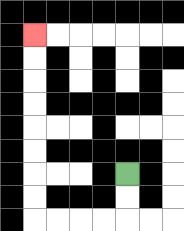{'start': '[5, 7]', 'end': '[1, 1]', 'path_directions': 'D,D,L,L,L,L,U,U,U,U,U,U,U,U', 'path_coordinates': '[[5, 7], [5, 8], [5, 9], [4, 9], [3, 9], [2, 9], [1, 9], [1, 8], [1, 7], [1, 6], [1, 5], [1, 4], [1, 3], [1, 2], [1, 1]]'}